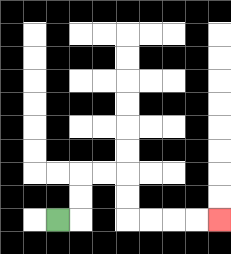{'start': '[2, 9]', 'end': '[9, 9]', 'path_directions': 'R,U,U,R,R,D,D,R,R,R,R', 'path_coordinates': '[[2, 9], [3, 9], [3, 8], [3, 7], [4, 7], [5, 7], [5, 8], [5, 9], [6, 9], [7, 9], [8, 9], [9, 9]]'}